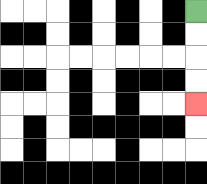{'start': '[8, 0]', 'end': '[8, 4]', 'path_directions': 'D,D,D,D', 'path_coordinates': '[[8, 0], [8, 1], [8, 2], [8, 3], [8, 4]]'}